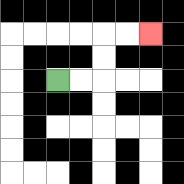{'start': '[2, 3]', 'end': '[6, 1]', 'path_directions': 'R,R,U,U,R,R', 'path_coordinates': '[[2, 3], [3, 3], [4, 3], [4, 2], [4, 1], [5, 1], [6, 1]]'}